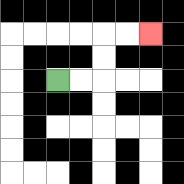{'start': '[2, 3]', 'end': '[6, 1]', 'path_directions': 'R,R,U,U,R,R', 'path_coordinates': '[[2, 3], [3, 3], [4, 3], [4, 2], [4, 1], [5, 1], [6, 1]]'}